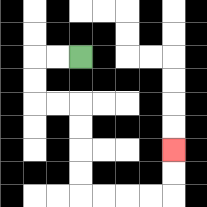{'start': '[3, 2]', 'end': '[7, 6]', 'path_directions': 'L,L,D,D,R,R,D,D,D,D,R,R,R,R,U,U', 'path_coordinates': '[[3, 2], [2, 2], [1, 2], [1, 3], [1, 4], [2, 4], [3, 4], [3, 5], [3, 6], [3, 7], [3, 8], [4, 8], [5, 8], [6, 8], [7, 8], [7, 7], [7, 6]]'}